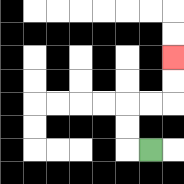{'start': '[6, 6]', 'end': '[7, 2]', 'path_directions': 'L,U,U,R,R,U,U', 'path_coordinates': '[[6, 6], [5, 6], [5, 5], [5, 4], [6, 4], [7, 4], [7, 3], [7, 2]]'}